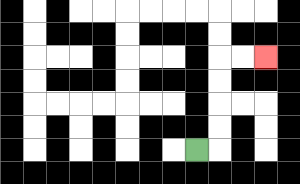{'start': '[8, 6]', 'end': '[11, 2]', 'path_directions': 'R,U,U,U,U,R,R', 'path_coordinates': '[[8, 6], [9, 6], [9, 5], [9, 4], [9, 3], [9, 2], [10, 2], [11, 2]]'}